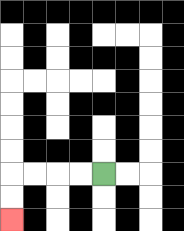{'start': '[4, 7]', 'end': '[0, 9]', 'path_directions': 'L,L,L,L,D,D', 'path_coordinates': '[[4, 7], [3, 7], [2, 7], [1, 7], [0, 7], [0, 8], [0, 9]]'}